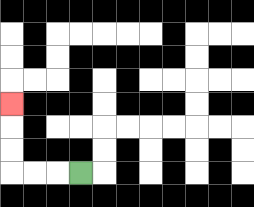{'start': '[3, 7]', 'end': '[0, 4]', 'path_directions': 'L,L,L,U,U,U', 'path_coordinates': '[[3, 7], [2, 7], [1, 7], [0, 7], [0, 6], [0, 5], [0, 4]]'}